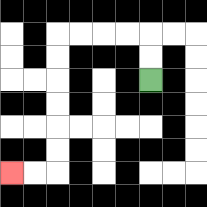{'start': '[6, 3]', 'end': '[0, 7]', 'path_directions': 'U,U,L,L,L,L,D,D,D,D,D,D,L,L', 'path_coordinates': '[[6, 3], [6, 2], [6, 1], [5, 1], [4, 1], [3, 1], [2, 1], [2, 2], [2, 3], [2, 4], [2, 5], [2, 6], [2, 7], [1, 7], [0, 7]]'}